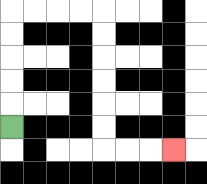{'start': '[0, 5]', 'end': '[7, 6]', 'path_directions': 'U,U,U,U,U,R,R,R,R,D,D,D,D,D,D,R,R,R', 'path_coordinates': '[[0, 5], [0, 4], [0, 3], [0, 2], [0, 1], [0, 0], [1, 0], [2, 0], [3, 0], [4, 0], [4, 1], [4, 2], [4, 3], [4, 4], [4, 5], [4, 6], [5, 6], [6, 6], [7, 6]]'}